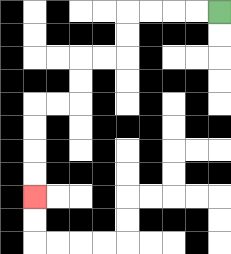{'start': '[9, 0]', 'end': '[1, 8]', 'path_directions': 'L,L,L,L,D,D,L,L,D,D,L,L,D,D,D,D', 'path_coordinates': '[[9, 0], [8, 0], [7, 0], [6, 0], [5, 0], [5, 1], [5, 2], [4, 2], [3, 2], [3, 3], [3, 4], [2, 4], [1, 4], [1, 5], [1, 6], [1, 7], [1, 8]]'}